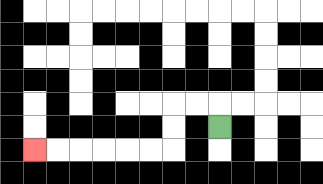{'start': '[9, 5]', 'end': '[1, 6]', 'path_directions': 'U,L,L,D,D,L,L,L,L,L,L', 'path_coordinates': '[[9, 5], [9, 4], [8, 4], [7, 4], [7, 5], [7, 6], [6, 6], [5, 6], [4, 6], [3, 6], [2, 6], [1, 6]]'}